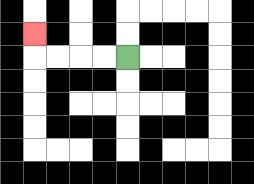{'start': '[5, 2]', 'end': '[1, 1]', 'path_directions': 'L,L,L,L,U', 'path_coordinates': '[[5, 2], [4, 2], [3, 2], [2, 2], [1, 2], [1, 1]]'}